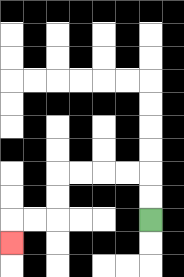{'start': '[6, 9]', 'end': '[0, 10]', 'path_directions': 'U,U,L,L,L,L,D,D,L,L,D', 'path_coordinates': '[[6, 9], [6, 8], [6, 7], [5, 7], [4, 7], [3, 7], [2, 7], [2, 8], [2, 9], [1, 9], [0, 9], [0, 10]]'}